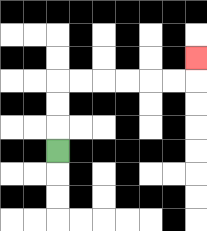{'start': '[2, 6]', 'end': '[8, 2]', 'path_directions': 'U,U,U,R,R,R,R,R,R,U', 'path_coordinates': '[[2, 6], [2, 5], [2, 4], [2, 3], [3, 3], [4, 3], [5, 3], [6, 3], [7, 3], [8, 3], [8, 2]]'}